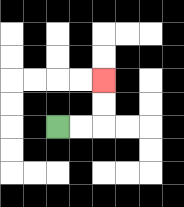{'start': '[2, 5]', 'end': '[4, 3]', 'path_directions': 'R,R,U,U', 'path_coordinates': '[[2, 5], [3, 5], [4, 5], [4, 4], [4, 3]]'}